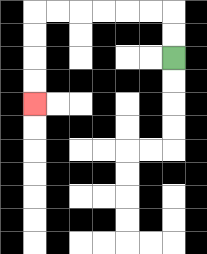{'start': '[7, 2]', 'end': '[1, 4]', 'path_directions': 'U,U,L,L,L,L,L,L,D,D,D,D', 'path_coordinates': '[[7, 2], [7, 1], [7, 0], [6, 0], [5, 0], [4, 0], [3, 0], [2, 0], [1, 0], [1, 1], [1, 2], [1, 3], [1, 4]]'}